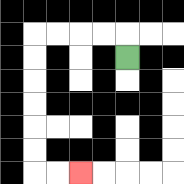{'start': '[5, 2]', 'end': '[3, 7]', 'path_directions': 'U,L,L,L,L,D,D,D,D,D,D,R,R', 'path_coordinates': '[[5, 2], [5, 1], [4, 1], [3, 1], [2, 1], [1, 1], [1, 2], [1, 3], [1, 4], [1, 5], [1, 6], [1, 7], [2, 7], [3, 7]]'}